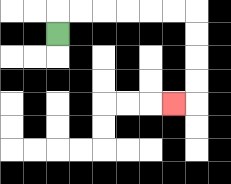{'start': '[2, 1]', 'end': '[7, 4]', 'path_directions': 'U,R,R,R,R,R,R,D,D,D,D,L', 'path_coordinates': '[[2, 1], [2, 0], [3, 0], [4, 0], [5, 0], [6, 0], [7, 0], [8, 0], [8, 1], [8, 2], [8, 3], [8, 4], [7, 4]]'}